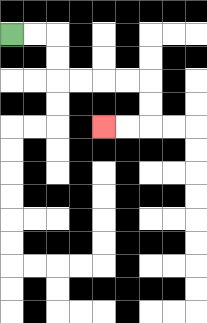{'start': '[0, 1]', 'end': '[4, 5]', 'path_directions': 'R,R,D,D,R,R,R,R,D,D,L,L', 'path_coordinates': '[[0, 1], [1, 1], [2, 1], [2, 2], [2, 3], [3, 3], [4, 3], [5, 3], [6, 3], [6, 4], [6, 5], [5, 5], [4, 5]]'}